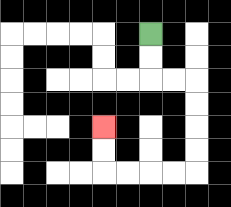{'start': '[6, 1]', 'end': '[4, 5]', 'path_directions': 'D,D,R,R,D,D,D,D,L,L,L,L,U,U', 'path_coordinates': '[[6, 1], [6, 2], [6, 3], [7, 3], [8, 3], [8, 4], [8, 5], [8, 6], [8, 7], [7, 7], [6, 7], [5, 7], [4, 7], [4, 6], [4, 5]]'}